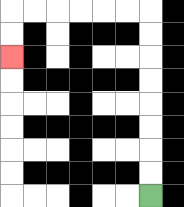{'start': '[6, 8]', 'end': '[0, 2]', 'path_directions': 'U,U,U,U,U,U,U,U,L,L,L,L,L,L,D,D', 'path_coordinates': '[[6, 8], [6, 7], [6, 6], [6, 5], [6, 4], [6, 3], [6, 2], [6, 1], [6, 0], [5, 0], [4, 0], [3, 0], [2, 0], [1, 0], [0, 0], [0, 1], [0, 2]]'}